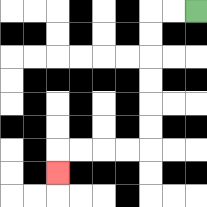{'start': '[8, 0]', 'end': '[2, 7]', 'path_directions': 'L,L,D,D,D,D,D,D,L,L,L,L,D', 'path_coordinates': '[[8, 0], [7, 0], [6, 0], [6, 1], [6, 2], [6, 3], [6, 4], [6, 5], [6, 6], [5, 6], [4, 6], [3, 6], [2, 6], [2, 7]]'}